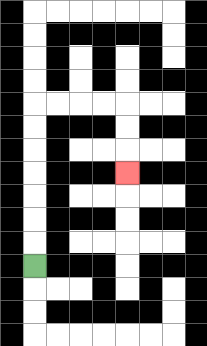{'start': '[1, 11]', 'end': '[5, 7]', 'path_directions': 'U,U,U,U,U,U,U,R,R,R,R,D,D,D', 'path_coordinates': '[[1, 11], [1, 10], [1, 9], [1, 8], [1, 7], [1, 6], [1, 5], [1, 4], [2, 4], [3, 4], [4, 4], [5, 4], [5, 5], [5, 6], [5, 7]]'}